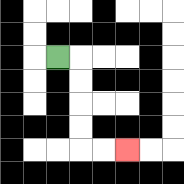{'start': '[2, 2]', 'end': '[5, 6]', 'path_directions': 'R,D,D,D,D,R,R', 'path_coordinates': '[[2, 2], [3, 2], [3, 3], [3, 4], [3, 5], [3, 6], [4, 6], [5, 6]]'}